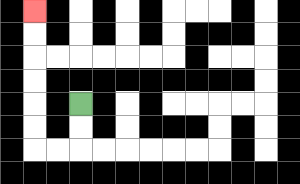{'start': '[3, 4]', 'end': '[1, 0]', 'path_directions': 'D,D,L,L,U,U,U,U,U,U', 'path_coordinates': '[[3, 4], [3, 5], [3, 6], [2, 6], [1, 6], [1, 5], [1, 4], [1, 3], [1, 2], [1, 1], [1, 0]]'}